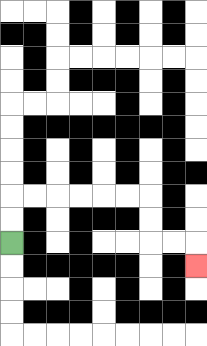{'start': '[0, 10]', 'end': '[8, 11]', 'path_directions': 'U,U,R,R,R,R,R,R,D,D,R,R,D', 'path_coordinates': '[[0, 10], [0, 9], [0, 8], [1, 8], [2, 8], [3, 8], [4, 8], [5, 8], [6, 8], [6, 9], [6, 10], [7, 10], [8, 10], [8, 11]]'}